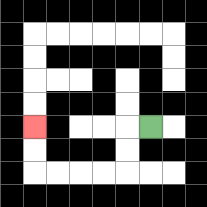{'start': '[6, 5]', 'end': '[1, 5]', 'path_directions': 'L,D,D,L,L,L,L,U,U', 'path_coordinates': '[[6, 5], [5, 5], [5, 6], [5, 7], [4, 7], [3, 7], [2, 7], [1, 7], [1, 6], [1, 5]]'}